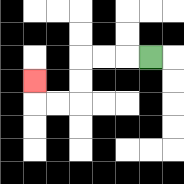{'start': '[6, 2]', 'end': '[1, 3]', 'path_directions': 'L,L,L,D,D,L,L,U', 'path_coordinates': '[[6, 2], [5, 2], [4, 2], [3, 2], [3, 3], [3, 4], [2, 4], [1, 4], [1, 3]]'}